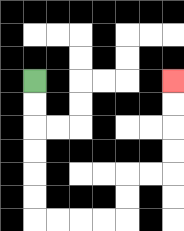{'start': '[1, 3]', 'end': '[7, 3]', 'path_directions': 'D,D,D,D,D,D,R,R,R,R,U,U,R,R,U,U,U,U', 'path_coordinates': '[[1, 3], [1, 4], [1, 5], [1, 6], [1, 7], [1, 8], [1, 9], [2, 9], [3, 9], [4, 9], [5, 9], [5, 8], [5, 7], [6, 7], [7, 7], [7, 6], [7, 5], [7, 4], [7, 3]]'}